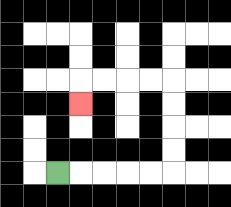{'start': '[2, 7]', 'end': '[3, 4]', 'path_directions': 'R,R,R,R,R,U,U,U,U,L,L,L,L,D', 'path_coordinates': '[[2, 7], [3, 7], [4, 7], [5, 7], [6, 7], [7, 7], [7, 6], [7, 5], [7, 4], [7, 3], [6, 3], [5, 3], [4, 3], [3, 3], [3, 4]]'}